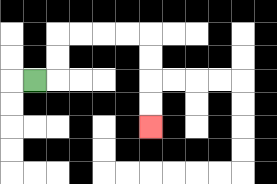{'start': '[1, 3]', 'end': '[6, 5]', 'path_directions': 'R,U,U,R,R,R,R,D,D,D,D', 'path_coordinates': '[[1, 3], [2, 3], [2, 2], [2, 1], [3, 1], [4, 1], [5, 1], [6, 1], [6, 2], [6, 3], [6, 4], [6, 5]]'}